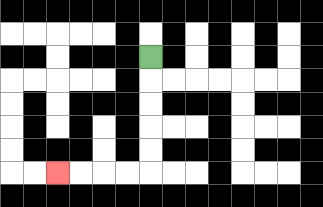{'start': '[6, 2]', 'end': '[2, 7]', 'path_directions': 'D,D,D,D,D,L,L,L,L', 'path_coordinates': '[[6, 2], [6, 3], [6, 4], [6, 5], [6, 6], [6, 7], [5, 7], [4, 7], [3, 7], [2, 7]]'}